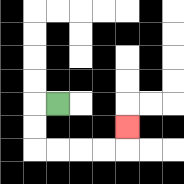{'start': '[2, 4]', 'end': '[5, 5]', 'path_directions': 'L,D,D,R,R,R,R,U', 'path_coordinates': '[[2, 4], [1, 4], [1, 5], [1, 6], [2, 6], [3, 6], [4, 6], [5, 6], [5, 5]]'}